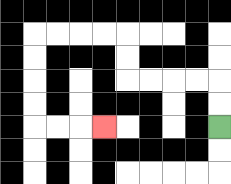{'start': '[9, 5]', 'end': '[4, 5]', 'path_directions': 'U,U,L,L,L,L,U,U,L,L,L,L,D,D,D,D,R,R,R', 'path_coordinates': '[[9, 5], [9, 4], [9, 3], [8, 3], [7, 3], [6, 3], [5, 3], [5, 2], [5, 1], [4, 1], [3, 1], [2, 1], [1, 1], [1, 2], [1, 3], [1, 4], [1, 5], [2, 5], [3, 5], [4, 5]]'}